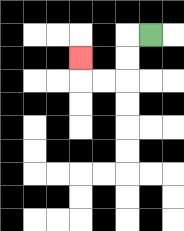{'start': '[6, 1]', 'end': '[3, 2]', 'path_directions': 'L,D,D,L,L,U', 'path_coordinates': '[[6, 1], [5, 1], [5, 2], [5, 3], [4, 3], [3, 3], [3, 2]]'}